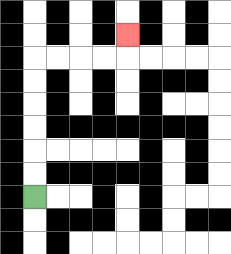{'start': '[1, 8]', 'end': '[5, 1]', 'path_directions': 'U,U,U,U,U,U,R,R,R,R,U', 'path_coordinates': '[[1, 8], [1, 7], [1, 6], [1, 5], [1, 4], [1, 3], [1, 2], [2, 2], [3, 2], [4, 2], [5, 2], [5, 1]]'}